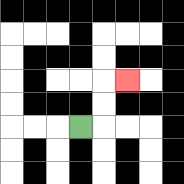{'start': '[3, 5]', 'end': '[5, 3]', 'path_directions': 'R,U,U,R', 'path_coordinates': '[[3, 5], [4, 5], [4, 4], [4, 3], [5, 3]]'}